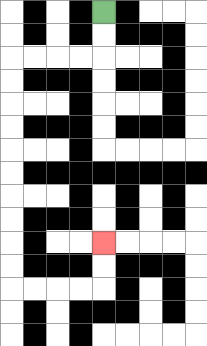{'start': '[4, 0]', 'end': '[4, 10]', 'path_directions': 'D,D,L,L,L,L,D,D,D,D,D,D,D,D,D,D,R,R,R,R,U,U', 'path_coordinates': '[[4, 0], [4, 1], [4, 2], [3, 2], [2, 2], [1, 2], [0, 2], [0, 3], [0, 4], [0, 5], [0, 6], [0, 7], [0, 8], [0, 9], [0, 10], [0, 11], [0, 12], [1, 12], [2, 12], [3, 12], [4, 12], [4, 11], [4, 10]]'}